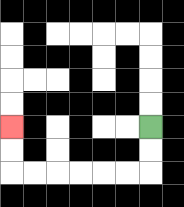{'start': '[6, 5]', 'end': '[0, 5]', 'path_directions': 'D,D,L,L,L,L,L,L,U,U', 'path_coordinates': '[[6, 5], [6, 6], [6, 7], [5, 7], [4, 7], [3, 7], [2, 7], [1, 7], [0, 7], [0, 6], [0, 5]]'}